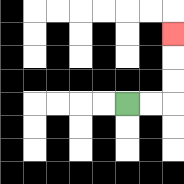{'start': '[5, 4]', 'end': '[7, 1]', 'path_directions': 'R,R,U,U,U', 'path_coordinates': '[[5, 4], [6, 4], [7, 4], [7, 3], [7, 2], [7, 1]]'}